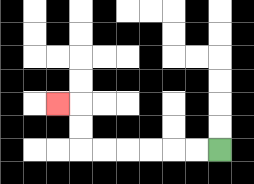{'start': '[9, 6]', 'end': '[2, 4]', 'path_directions': 'L,L,L,L,L,L,U,U,L', 'path_coordinates': '[[9, 6], [8, 6], [7, 6], [6, 6], [5, 6], [4, 6], [3, 6], [3, 5], [3, 4], [2, 4]]'}